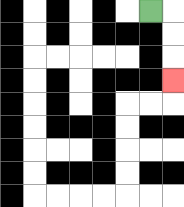{'start': '[6, 0]', 'end': '[7, 3]', 'path_directions': 'R,D,D,D', 'path_coordinates': '[[6, 0], [7, 0], [7, 1], [7, 2], [7, 3]]'}